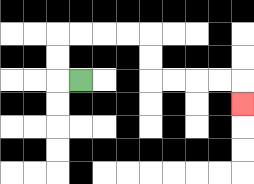{'start': '[3, 3]', 'end': '[10, 4]', 'path_directions': 'L,U,U,R,R,R,R,D,D,R,R,R,R,D', 'path_coordinates': '[[3, 3], [2, 3], [2, 2], [2, 1], [3, 1], [4, 1], [5, 1], [6, 1], [6, 2], [6, 3], [7, 3], [8, 3], [9, 3], [10, 3], [10, 4]]'}